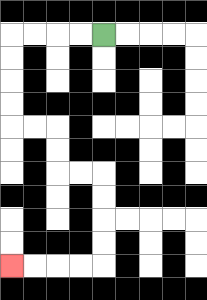{'start': '[4, 1]', 'end': '[0, 11]', 'path_directions': 'L,L,L,L,D,D,D,D,R,R,D,D,R,R,D,D,D,D,L,L,L,L', 'path_coordinates': '[[4, 1], [3, 1], [2, 1], [1, 1], [0, 1], [0, 2], [0, 3], [0, 4], [0, 5], [1, 5], [2, 5], [2, 6], [2, 7], [3, 7], [4, 7], [4, 8], [4, 9], [4, 10], [4, 11], [3, 11], [2, 11], [1, 11], [0, 11]]'}